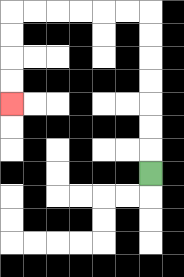{'start': '[6, 7]', 'end': '[0, 4]', 'path_directions': 'U,U,U,U,U,U,U,L,L,L,L,L,L,D,D,D,D', 'path_coordinates': '[[6, 7], [6, 6], [6, 5], [6, 4], [6, 3], [6, 2], [6, 1], [6, 0], [5, 0], [4, 0], [3, 0], [2, 0], [1, 0], [0, 0], [0, 1], [0, 2], [0, 3], [0, 4]]'}